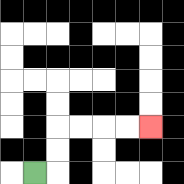{'start': '[1, 7]', 'end': '[6, 5]', 'path_directions': 'R,U,U,R,R,R,R', 'path_coordinates': '[[1, 7], [2, 7], [2, 6], [2, 5], [3, 5], [4, 5], [5, 5], [6, 5]]'}